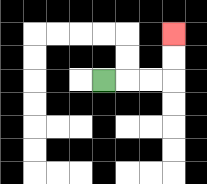{'start': '[4, 3]', 'end': '[7, 1]', 'path_directions': 'R,R,R,U,U', 'path_coordinates': '[[4, 3], [5, 3], [6, 3], [7, 3], [7, 2], [7, 1]]'}